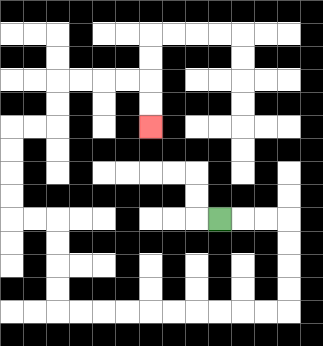{'start': '[9, 9]', 'end': '[6, 5]', 'path_directions': 'R,R,R,D,D,D,D,L,L,L,L,L,L,L,L,L,L,U,U,U,U,L,L,U,U,U,U,R,R,U,U,R,R,R,R,D,D', 'path_coordinates': '[[9, 9], [10, 9], [11, 9], [12, 9], [12, 10], [12, 11], [12, 12], [12, 13], [11, 13], [10, 13], [9, 13], [8, 13], [7, 13], [6, 13], [5, 13], [4, 13], [3, 13], [2, 13], [2, 12], [2, 11], [2, 10], [2, 9], [1, 9], [0, 9], [0, 8], [0, 7], [0, 6], [0, 5], [1, 5], [2, 5], [2, 4], [2, 3], [3, 3], [4, 3], [5, 3], [6, 3], [6, 4], [6, 5]]'}